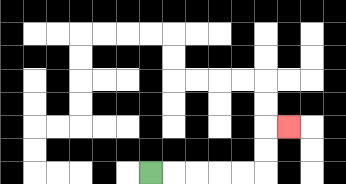{'start': '[6, 7]', 'end': '[12, 5]', 'path_directions': 'R,R,R,R,R,U,U,R', 'path_coordinates': '[[6, 7], [7, 7], [8, 7], [9, 7], [10, 7], [11, 7], [11, 6], [11, 5], [12, 5]]'}